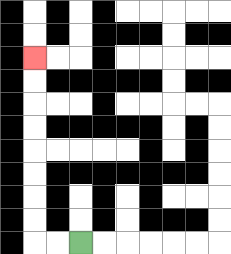{'start': '[3, 10]', 'end': '[1, 2]', 'path_directions': 'L,L,U,U,U,U,U,U,U,U', 'path_coordinates': '[[3, 10], [2, 10], [1, 10], [1, 9], [1, 8], [1, 7], [1, 6], [1, 5], [1, 4], [1, 3], [1, 2]]'}